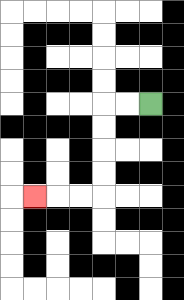{'start': '[6, 4]', 'end': '[1, 8]', 'path_directions': 'L,L,D,D,D,D,L,L,L', 'path_coordinates': '[[6, 4], [5, 4], [4, 4], [4, 5], [4, 6], [4, 7], [4, 8], [3, 8], [2, 8], [1, 8]]'}